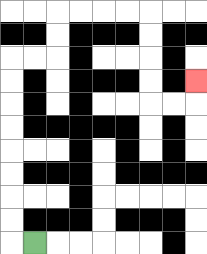{'start': '[1, 10]', 'end': '[8, 3]', 'path_directions': 'L,U,U,U,U,U,U,U,U,R,R,U,U,R,R,R,R,D,D,D,D,R,R,U', 'path_coordinates': '[[1, 10], [0, 10], [0, 9], [0, 8], [0, 7], [0, 6], [0, 5], [0, 4], [0, 3], [0, 2], [1, 2], [2, 2], [2, 1], [2, 0], [3, 0], [4, 0], [5, 0], [6, 0], [6, 1], [6, 2], [6, 3], [6, 4], [7, 4], [8, 4], [8, 3]]'}